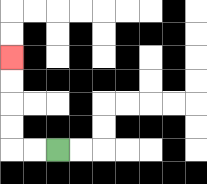{'start': '[2, 6]', 'end': '[0, 2]', 'path_directions': 'L,L,U,U,U,U', 'path_coordinates': '[[2, 6], [1, 6], [0, 6], [0, 5], [0, 4], [0, 3], [0, 2]]'}